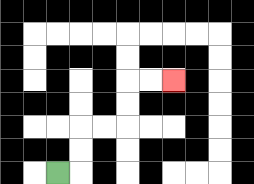{'start': '[2, 7]', 'end': '[7, 3]', 'path_directions': 'R,U,U,R,R,U,U,R,R', 'path_coordinates': '[[2, 7], [3, 7], [3, 6], [3, 5], [4, 5], [5, 5], [5, 4], [5, 3], [6, 3], [7, 3]]'}